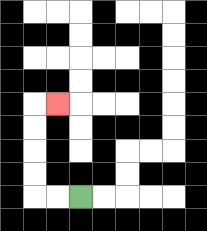{'start': '[3, 8]', 'end': '[2, 4]', 'path_directions': 'L,L,U,U,U,U,R', 'path_coordinates': '[[3, 8], [2, 8], [1, 8], [1, 7], [1, 6], [1, 5], [1, 4], [2, 4]]'}